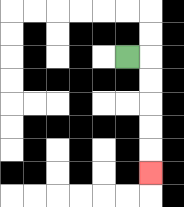{'start': '[5, 2]', 'end': '[6, 7]', 'path_directions': 'R,D,D,D,D,D', 'path_coordinates': '[[5, 2], [6, 2], [6, 3], [6, 4], [6, 5], [6, 6], [6, 7]]'}